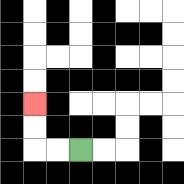{'start': '[3, 6]', 'end': '[1, 4]', 'path_directions': 'L,L,U,U', 'path_coordinates': '[[3, 6], [2, 6], [1, 6], [1, 5], [1, 4]]'}